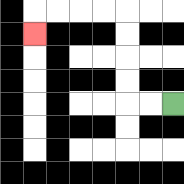{'start': '[7, 4]', 'end': '[1, 1]', 'path_directions': 'L,L,U,U,U,U,L,L,L,L,D', 'path_coordinates': '[[7, 4], [6, 4], [5, 4], [5, 3], [5, 2], [5, 1], [5, 0], [4, 0], [3, 0], [2, 0], [1, 0], [1, 1]]'}